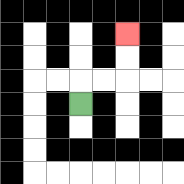{'start': '[3, 4]', 'end': '[5, 1]', 'path_directions': 'U,R,R,U,U', 'path_coordinates': '[[3, 4], [3, 3], [4, 3], [5, 3], [5, 2], [5, 1]]'}